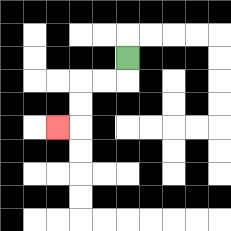{'start': '[5, 2]', 'end': '[2, 5]', 'path_directions': 'D,L,L,D,D,L', 'path_coordinates': '[[5, 2], [5, 3], [4, 3], [3, 3], [3, 4], [3, 5], [2, 5]]'}